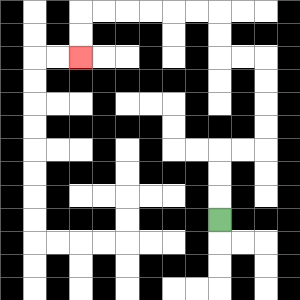{'start': '[9, 9]', 'end': '[3, 2]', 'path_directions': 'U,U,U,R,R,U,U,U,U,L,L,U,U,L,L,L,L,L,L,D,D', 'path_coordinates': '[[9, 9], [9, 8], [9, 7], [9, 6], [10, 6], [11, 6], [11, 5], [11, 4], [11, 3], [11, 2], [10, 2], [9, 2], [9, 1], [9, 0], [8, 0], [7, 0], [6, 0], [5, 0], [4, 0], [3, 0], [3, 1], [3, 2]]'}